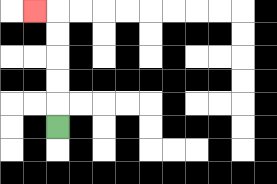{'start': '[2, 5]', 'end': '[1, 0]', 'path_directions': 'U,U,U,U,U,L', 'path_coordinates': '[[2, 5], [2, 4], [2, 3], [2, 2], [2, 1], [2, 0], [1, 0]]'}